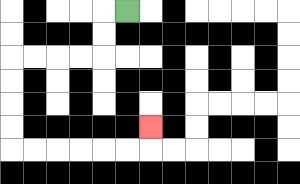{'start': '[5, 0]', 'end': '[6, 5]', 'path_directions': 'L,D,D,L,L,L,L,D,D,D,D,R,R,R,R,R,R,U', 'path_coordinates': '[[5, 0], [4, 0], [4, 1], [4, 2], [3, 2], [2, 2], [1, 2], [0, 2], [0, 3], [0, 4], [0, 5], [0, 6], [1, 6], [2, 6], [3, 6], [4, 6], [5, 6], [6, 6], [6, 5]]'}